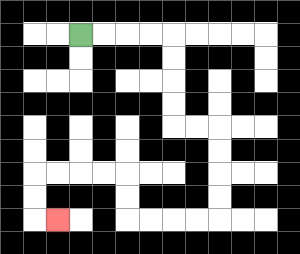{'start': '[3, 1]', 'end': '[2, 9]', 'path_directions': 'R,R,R,R,D,D,D,D,R,R,D,D,D,D,L,L,L,L,U,U,L,L,L,L,D,D,R', 'path_coordinates': '[[3, 1], [4, 1], [5, 1], [6, 1], [7, 1], [7, 2], [7, 3], [7, 4], [7, 5], [8, 5], [9, 5], [9, 6], [9, 7], [9, 8], [9, 9], [8, 9], [7, 9], [6, 9], [5, 9], [5, 8], [5, 7], [4, 7], [3, 7], [2, 7], [1, 7], [1, 8], [1, 9], [2, 9]]'}